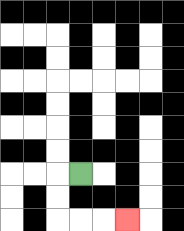{'start': '[3, 7]', 'end': '[5, 9]', 'path_directions': 'L,D,D,R,R,R', 'path_coordinates': '[[3, 7], [2, 7], [2, 8], [2, 9], [3, 9], [4, 9], [5, 9]]'}